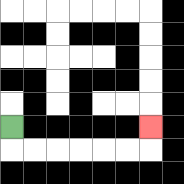{'start': '[0, 5]', 'end': '[6, 5]', 'path_directions': 'D,R,R,R,R,R,R,U', 'path_coordinates': '[[0, 5], [0, 6], [1, 6], [2, 6], [3, 6], [4, 6], [5, 6], [6, 6], [6, 5]]'}